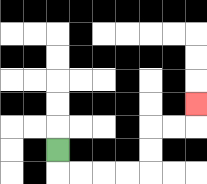{'start': '[2, 6]', 'end': '[8, 4]', 'path_directions': 'D,R,R,R,R,U,U,R,R,U', 'path_coordinates': '[[2, 6], [2, 7], [3, 7], [4, 7], [5, 7], [6, 7], [6, 6], [6, 5], [7, 5], [8, 5], [8, 4]]'}